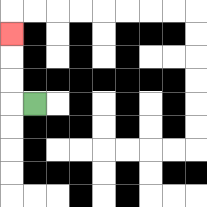{'start': '[1, 4]', 'end': '[0, 1]', 'path_directions': 'L,U,U,U', 'path_coordinates': '[[1, 4], [0, 4], [0, 3], [0, 2], [0, 1]]'}